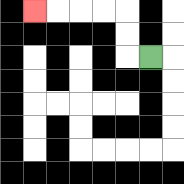{'start': '[6, 2]', 'end': '[1, 0]', 'path_directions': 'L,U,U,L,L,L,L', 'path_coordinates': '[[6, 2], [5, 2], [5, 1], [5, 0], [4, 0], [3, 0], [2, 0], [1, 0]]'}